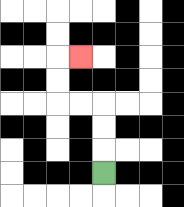{'start': '[4, 7]', 'end': '[3, 2]', 'path_directions': 'U,U,U,L,L,U,U,R', 'path_coordinates': '[[4, 7], [4, 6], [4, 5], [4, 4], [3, 4], [2, 4], [2, 3], [2, 2], [3, 2]]'}